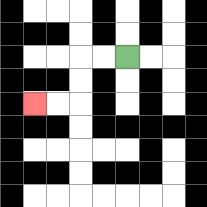{'start': '[5, 2]', 'end': '[1, 4]', 'path_directions': 'L,L,D,D,L,L', 'path_coordinates': '[[5, 2], [4, 2], [3, 2], [3, 3], [3, 4], [2, 4], [1, 4]]'}